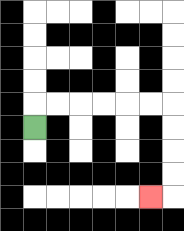{'start': '[1, 5]', 'end': '[6, 8]', 'path_directions': 'U,R,R,R,R,R,R,D,D,D,D,L', 'path_coordinates': '[[1, 5], [1, 4], [2, 4], [3, 4], [4, 4], [5, 4], [6, 4], [7, 4], [7, 5], [7, 6], [7, 7], [7, 8], [6, 8]]'}